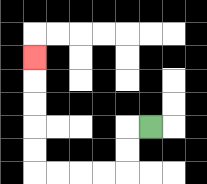{'start': '[6, 5]', 'end': '[1, 2]', 'path_directions': 'L,D,D,L,L,L,L,U,U,U,U,U', 'path_coordinates': '[[6, 5], [5, 5], [5, 6], [5, 7], [4, 7], [3, 7], [2, 7], [1, 7], [1, 6], [1, 5], [1, 4], [1, 3], [1, 2]]'}